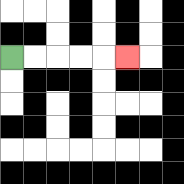{'start': '[0, 2]', 'end': '[5, 2]', 'path_directions': 'R,R,R,R,R', 'path_coordinates': '[[0, 2], [1, 2], [2, 2], [3, 2], [4, 2], [5, 2]]'}